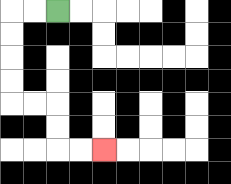{'start': '[2, 0]', 'end': '[4, 6]', 'path_directions': 'L,L,D,D,D,D,R,R,D,D,R,R', 'path_coordinates': '[[2, 0], [1, 0], [0, 0], [0, 1], [0, 2], [0, 3], [0, 4], [1, 4], [2, 4], [2, 5], [2, 6], [3, 6], [4, 6]]'}